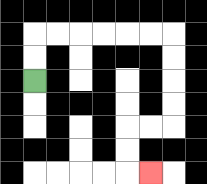{'start': '[1, 3]', 'end': '[6, 7]', 'path_directions': 'U,U,R,R,R,R,R,R,D,D,D,D,L,L,D,D,R', 'path_coordinates': '[[1, 3], [1, 2], [1, 1], [2, 1], [3, 1], [4, 1], [5, 1], [6, 1], [7, 1], [7, 2], [7, 3], [7, 4], [7, 5], [6, 5], [5, 5], [5, 6], [5, 7], [6, 7]]'}